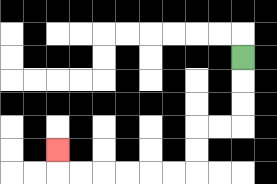{'start': '[10, 2]', 'end': '[2, 6]', 'path_directions': 'D,D,D,L,L,D,D,L,L,L,L,L,L,U', 'path_coordinates': '[[10, 2], [10, 3], [10, 4], [10, 5], [9, 5], [8, 5], [8, 6], [8, 7], [7, 7], [6, 7], [5, 7], [4, 7], [3, 7], [2, 7], [2, 6]]'}